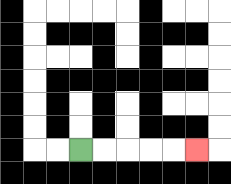{'start': '[3, 6]', 'end': '[8, 6]', 'path_directions': 'R,R,R,R,R', 'path_coordinates': '[[3, 6], [4, 6], [5, 6], [6, 6], [7, 6], [8, 6]]'}